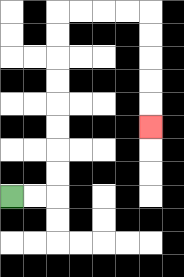{'start': '[0, 8]', 'end': '[6, 5]', 'path_directions': 'R,R,U,U,U,U,U,U,U,U,R,R,R,R,D,D,D,D,D', 'path_coordinates': '[[0, 8], [1, 8], [2, 8], [2, 7], [2, 6], [2, 5], [2, 4], [2, 3], [2, 2], [2, 1], [2, 0], [3, 0], [4, 0], [5, 0], [6, 0], [6, 1], [6, 2], [6, 3], [6, 4], [6, 5]]'}